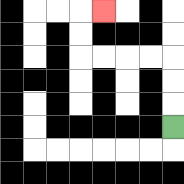{'start': '[7, 5]', 'end': '[4, 0]', 'path_directions': 'U,U,U,L,L,L,L,U,U,R', 'path_coordinates': '[[7, 5], [7, 4], [7, 3], [7, 2], [6, 2], [5, 2], [4, 2], [3, 2], [3, 1], [3, 0], [4, 0]]'}